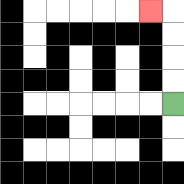{'start': '[7, 4]', 'end': '[6, 0]', 'path_directions': 'U,U,U,U,L', 'path_coordinates': '[[7, 4], [7, 3], [7, 2], [7, 1], [7, 0], [6, 0]]'}